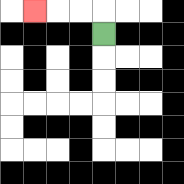{'start': '[4, 1]', 'end': '[1, 0]', 'path_directions': 'U,L,L,L', 'path_coordinates': '[[4, 1], [4, 0], [3, 0], [2, 0], [1, 0]]'}